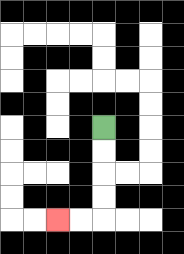{'start': '[4, 5]', 'end': '[2, 9]', 'path_directions': 'D,D,D,D,L,L', 'path_coordinates': '[[4, 5], [4, 6], [4, 7], [4, 8], [4, 9], [3, 9], [2, 9]]'}